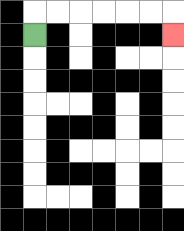{'start': '[1, 1]', 'end': '[7, 1]', 'path_directions': 'U,R,R,R,R,R,R,D', 'path_coordinates': '[[1, 1], [1, 0], [2, 0], [3, 0], [4, 0], [5, 0], [6, 0], [7, 0], [7, 1]]'}